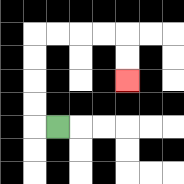{'start': '[2, 5]', 'end': '[5, 3]', 'path_directions': 'L,U,U,U,U,R,R,R,R,D,D', 'path_coordinates': '[[2, 5], [1, 5], [1, 4], [1, 3], [1, 2], [1, 1], [2, 1], [3, 1], [4, 1], [5, 1], [5, 2], [5, 3]]'}